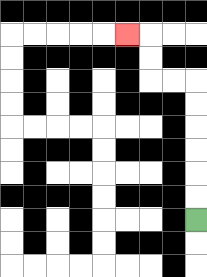{'start': '[8, 9]', 'end': '[5, 1]', 'path_directions': 'U,U,U,U,U,U,L,L,U,U,L', 'path_coordinates': '[[8, 9], [8, 8], [8, 7], [8, 6], [8, 5], [8, 4], [8, 3], [7, 3], [6, 3], [6, 2], [6, 1], [5, 1]]'}